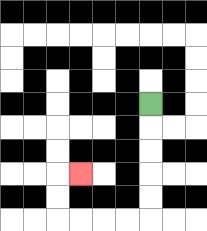{'start': '[6, 4]', 'end': '[3, 7]', 'path_directions': 'D,D,D,D,D,L,L,L,L,U,U,R', 'path_coordinates': '[[6, 4], [6, 5], [6, 6], [6, 7], [6, 8], [6, 9], [5, 9], [4, 9], [3, 9], [2, 9], [2, 8], [2, 7], [3, 7]]'}